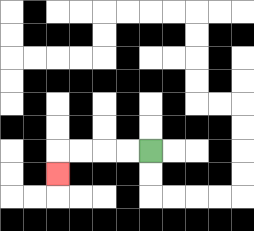{'start': '[6, 6]', 'end': '[2, 7]', 'path_directions': 'L,L,L,L,D', 'path_coordinates': '[[6, 6], [5, 6], [4, 6], [3, 6], [2, 6], [2, 7]]'}